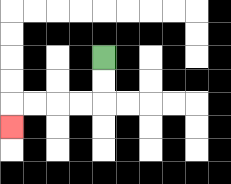{'start': '[4, 2]', 'end': '[0, 5]', 'path_directions': 'D,D,L,L,L,L,D', 'path_coordinates': '[[4, 2], [4, 3], [4, 4], [3, 4], [2, 4], [1, 4], [0, 4], [0, 5]]'}